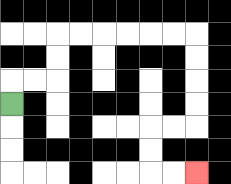{'start': '[0, 4]', 'end': '[8, 7]', 'path_directions': 'U,R,R,U,U,R,R,R,R,R,R,D,D,D,D,L,L,D,D,R,R', 'path_coordinates': '[[0, 4], [0, 3], [1, 3], [2, 3], [2, 2], [2, 1], [3, 1], [4, 1], [5, 1], [6, 1], [7, 1], [8, 1], [8, 2], [8, 3], [8, 4], [8, 5], [7, 5], [6, 5], [6, 6], [6, 7], [7, 7], [8, 7]]'}